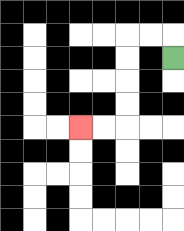{'start': '[7, 2]', 'end': '[3, 5]', 'path_directions': 'U,L,L,D,D,D,D,L,L', 'path_coordinates': '[[7, 2], [7, 1], [6, 1], [5, 1], [5, 2], [5, 3], [5, 4], [5, 5], [4, 5], [3, 5]]'}